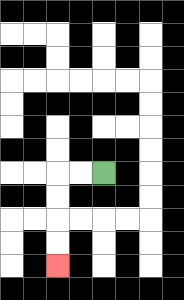{'start': '[4, 7]', 'end': '[2, 11]', 'path_directions': 'L,L,D,D,D,D', 'path_coordinates': '[[4, 7], [3, 7], [2, 7], [2, 8], [2, 9], [2, 10], [2, 11]]'}